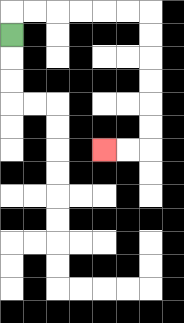{'start': '[0, 1]', 'end': '[4, 6]', 'path_directions': 'U,R,R,R,R,R,R,D,D,D,D,D,D,L,L', 'path_coordinates': '[[0, 1], [0, 0], [1, 0], [2, 0], [3, 0], [4, 0], [5, 0], [6, 0], [6, 1], [6, 2], [6, 3], [6, 4], [6, 5], [6, 6], [5, 6], [4, 6]]'}